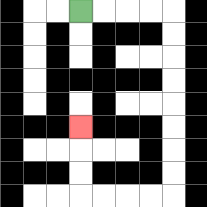{'start': '[3, 0]', 'end': '[3, 5]', 'path_directions': 'R,R,R,R,D,D,D,D,D,D,D,D,L,L,L,L,U,U,U', 'path_coordinates': '[[3, 0], [4, 0], [5, 0], [6, 0], [7, 0], [7, 1], [7, 2], [7, 3], [7, 4], [7, 5], [7, 6], [7, 7], [7, 8], [6, 8], [5, 8], [4, 8], [3, 8], [3, 7], [3, 6], [3, 5]]'}